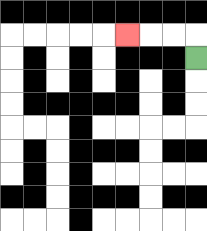{'start': '[8, 2]', 'end': '[5, 1]', 'path_directions': 'U,L,L,L', 'path_coordinates': '[[8, 2], [8, 1], [7, 1], [6, 1], [5, 1]]'}